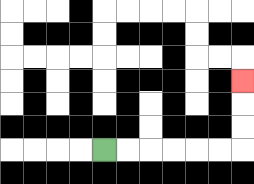{'start': '[4, 6]', 'end': '[10, 3]', 'path_directions': 'R,R,R,R,R,R,U,U,U', 'path_coordinates': '[[4, 6], [5, 6], [6, 6], [7, 6], [8, 6], [9, 6], [10, 6], [10, 5], [10, 4], [10, 3]]'}